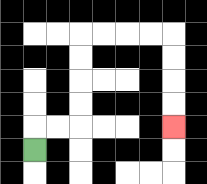{'start': '[1, 6]', 'end': '[7, 5]', 'path_directions': 'U,R,R,U,U,U,U,R,R,R,R,D,D,D,D', 'path_coordinates': '[[1, 6], [1, 5], [2, 5], [3, 5], [3, 4], [3, 3], [3, 2], [3, 1], [4, 1], [5, 1], [6, 1], [7, 1], [7, 2], [7, 3], [7, 4], [7, 5]]'}